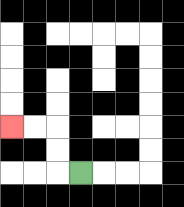{'start': '[3, 7]', 'end': '[0, 5]', 'path_directions': 'L,U,U,L,L', 'path_coordinates': '[[3, 7], [2, 7], [2, 6], [2, 5], [1, 5], [0, 5]]'}